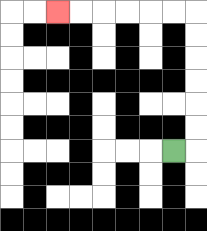{'start': '[7, 6]', 'end': '[2, 0]', 'path_directions': 'R,U,U,U,U,U,U,L,L,L,L,L,L', 'path_coordinates': '[[7, 6], [8, 6], [8, 5], [8, 4], [8, 3], [8, 2], [8, 1], [8, 0], [7, 0], [6, 0], [5, 0], [4, 0], [3, 0], [2, 0]]'}